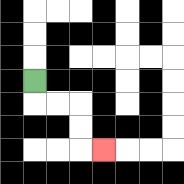{'start': '[1, 3]', 'end': '[4, 6]', 'path_directions': 'D,R,R,D,D,R', 'path_coordinates': '[[1, 3], [1, 4], [2, 4], [3, 4], [3, 5], [3, 6], [4, 6]]'}